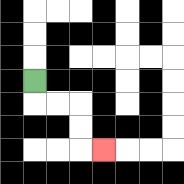{'start': '[1, 3]', 'end': '[4, 6]', 'path_directions': 'D,R,R,D,D,R', 'path_coordinates': '[[1, 3], [1, 4], [2, 4], [3, 4], [3, 5], [3, 6], [4, 6]]'}